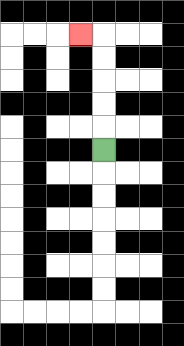{'start': '[4, 6]', 'end': '[3, 1]', 'path_directions': 'U,U,U,U,U,L', 'path_coordinates': '[[4, 6], [4, 5], [4, 4], [4, 3], [4, 2], [4, 1], [3, 1]]'}